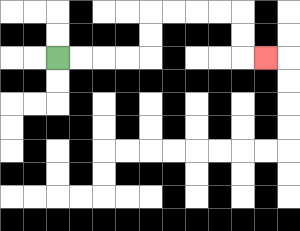{'start': '[2, 2]', 'end': '[11, 2]', 'path_directions': 'R,R,R,R,U,U,R,R,R,R,D,D,R', 'path_coordinates': '[[2, 2], [3, 2], [4, 2], [5, 2], [6, 2], [6, 1], [6, 0], [7, 0], [8, 0], [9, 0], [10, 0], [10, 1], [10, 2], [11, 2]]'}